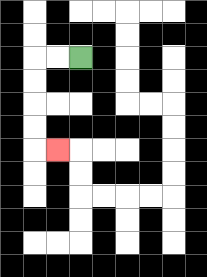{'start': '[3, 2]', 'end': '[2, 6]', 'path_directions': 'L,L,D,D,D,D,R', 'path_coordinates': '[[3, 2], [2, 2], [1, 2], [1, 3], [1, 4], [1, 5], [1, 6], [2, 6]]'}